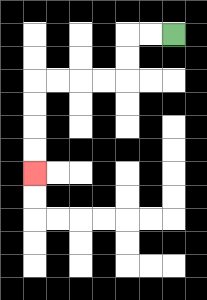{'start': '[7, 1]', 'end': '[1, 7]', 'path_directions': 'L,L,D,D,L,L,L,L,D,D,D,D', 'path_coordinates': '[[7, 1], [6, 1], [5, 1], [5, 2], [5, 3], [4, 3], [3, 3], [2, 3], [1, 3], [1, 4], [1, 5], [1, 6], [1, 7]]'}